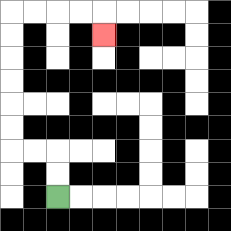{'start': '[2, 8]', 'end': '[4, 1]', 'path_directions': 'U,U,L,L,U,U,U,U,U,U,R,R,R,R,D', 'path_coordinates': '[[2, 8], [2, 7], [2, 6], [1, 6], [0, 6], [0, 5], [0, 4], [0, 3], [0, 2], [0, 1], [0, 0], [1, 0], [2, 0], [3, 0], [4, 0], [4, 1]]'}